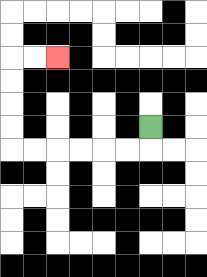{'start': '[6, 5]', 'end': '[2, 2]', 'path_directions': 'D,L,L,L,L,L,L,U,U,U,U,R,R', 'path_coordinates': '[[6, 5], [6, 6], [5, 6], [4, 6], [3, 6], [2, 6], [1, 6], [0, 6], [0, 5], [0, 4], [0, 3], [0, 2], [1, 2], [2, 2]]'}